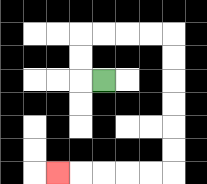{'start': '[4, 3]', 'end': '[2, 7]', 'path_directions': 'L,U,U,R,R,R,R,D,D,D,D,D,D,L,L,L,L,L', 'path_coordinates': '[[4, 3], [3, 3], [3, 2], [3, 1], [4, 1], [5, 1], [6, 1], [7, 1], [7, 2], [7, 3], [7, 4], [7, 5], [7, 6], [7, 7], [6, 7], [5, 7], [4, 7], [3, 7], [2, 7]]'}